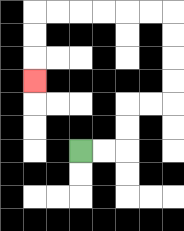{'start': '[3, 6]', 'end': '[1, 3]', 'path_directions': 'R,R,U,U,R,R,U,U,U,U,L,L,L,L,L,L,D,D,D', 'path_coordinates': '[[3, 6], [4, 6], [5, 6], [5, 5], [5, 4], [6, 4], [7, 4], [7, 3], [7, 2], [7, 1], [7, 0], [6, 0], [5, 0], [4, 0], [3, 0], [2, 0], [1, 0], [1, 1], [1, 2], [1, 3]]'}